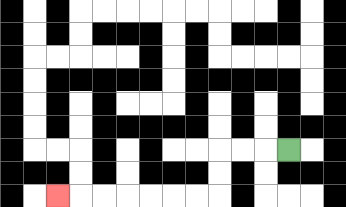{'start': '[12, 6]', 'end': '[2, 8]', 'path_directions': 'L,L,L,D,D,L,L,L,L,L,L,L', 'path_coordinates': '[[12, 6], [11, 6], [10, 6], [9, 6], [9, 7], [9, 8], [8, 8], [7, 8], [6, 8], [5, 8], [4, 8], [3, 8], [2, 8]]'}